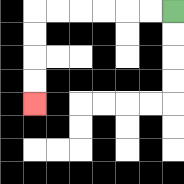{'start': '[7, 0]', 'end': '[1, 4]', 'path_directions': 'L,L,L,L,L,L,D,D,D,D', 'path_coordinates': '[[7, 0], [6, 0], [5, 0], [4, 0], [3, 0], [2, 0], [1, 0], [1, 1], [1, 2], [1, 3], [1, 4]]'}